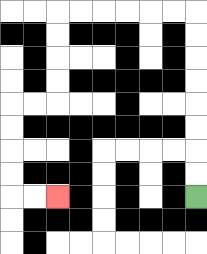{'start': '[8, 8]', 'end': '[2, 8]', 'path_directions': 'U,U,U,U,U,U,U,U,L,L,L,L,L,L,D,D,D,D,L,L,D,D,D,D,R,R', 'path_coordinates': '[[8, 8], [8, 7], [8, 6], [8, 5], [8, 4], [8, 3], [8, 2], [8, 1], [8, 0], [7, 0], [6, 0], [5, 0], [4, 0], [3, 0], [2, 0], [2, 1], [2, 2], [2, 3], [2, 4], [1, 4], [0, 4], [0, 5], [0, 6], [0, 7], [0, 8], [1, 8], [2, 8]]'}